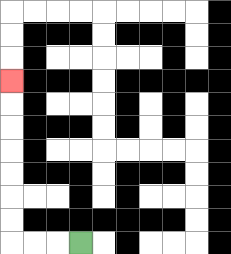{'start': '[3, 10]', 'end': '[0, 3]', 'path_directions': 'L,L,L,U,U,U,U,U,U,U', 'path_coordinates': '[[3, 10], [2, 10], [1, 10], [0, 10], [0, 9], [0, 8], [0, 7], [0, 6], [0, 5], [0, 4], [0, 3]]'}